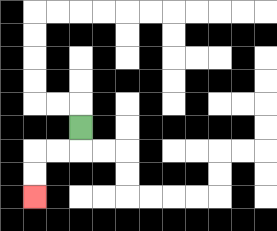{'start': '[3, 5]', 'end': '[1, 8]', 'path_directions': 'D,L,L,D,D', 'path_coordinates': '[[3, 5], [3, 6], [2, 6], [1, 6], [1, 7], [1, 8]]'}